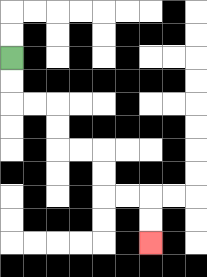{'start': '[0, 2]', 'end': '[6, 10]', 'path_directions': 'D,D,R,R,D,D,R,R,D,D,R,R,D,D', 'path_coordinates': '[[0, 2], [0, 3], [0, 4], [1, 4], [2, 4], [2, 5], [2, 6], [3, 6], [4, 6], [4, 7], [4, 8], [5, 8], [6, 8], [6, 9], [6, 10]]'}